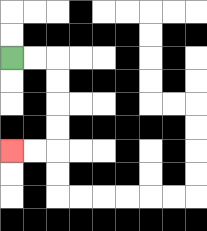{'start': '[0, 2]', 'end': '[0, 6]', 'path_directions': 'R,R,D,D,D,D,L,L', 'path_coordinates': '[[0, 2], [1, 2], [2, 2], [2, 3], [2, 4], [2, 5], [2, 6], [1, 6], [0, 6]]'}